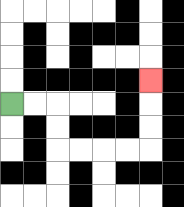{'start': '[0, 4]', 'end': '[6, 3]', 'path_directions': 'R,R,D,D,R,R,R,R,U,U,U', 'path_coordinates': '[[0, 4], [1, 4], [2, 4], [2, 5], [2, 6], [3, 6], [4, 6], [5, 6], [6, 6], [6, 5], [6, 4], [6, 3]]'}